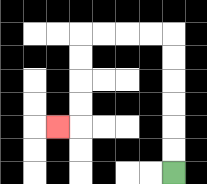{'start': '[7, 7]', 'end': '[2, 5]', 'path_directions': 'U,U,U,U,U,U,L,L,L,L,D,D,D,D,L', 'path_coordinates': '[[7, 7], [7, 6], [7, 5], [7, 4], [7, 3], [7, 2], [7, 1], [6, 1], [5, 1], [4, 1], [3, 1], [3, 2], [3, 3], [3, 4], [3, 5], [2, 5]]'}